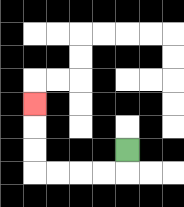{'start': '[5, 6]', 'end': '[1, 4]', 'path_directions': 'D,L,L,L,L,U,U,U', 'path_coordinates': '[[5, 6], [5, 7], [4, 7], [3, 7], [2, 7], [1, 7], [1, 6], [1, 5], [1, 4]]'}